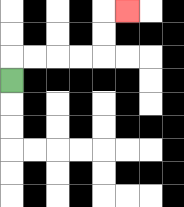{'start': '[0, 3]', 'end': '[5, 0]', 'path_directions': 'U,R,R,R,R,U,U,R', 'path_coordinates': '[[0, 3], [0, 2], [1, 2], [2, 2], [3, 2], [4, 2], [4, 1], [4, 0], [5, 0]]'}